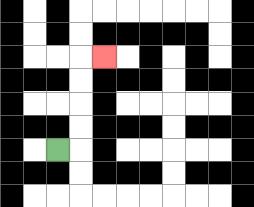{'start': '[2, 6]', 'end': '[4, 2]', 'path_directions': 'R,U,U,U,U,R', 'path_coordinates': '[[2, 6], [3, 6], [3, 5], [3, 4], [3, 3], [3, 2], [4, 2]]'}